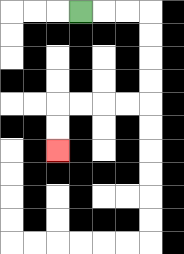{'start': '[3, 0]', 'end': '[2, 6]', 'path_directions': 'R,R,R,D,D,D,D,L,L,L,L,D,D', 'path_coordinates': '[[3, 0], [4, 0], [5, 0], [6, 0], [6, 1], [6, 2], [6, 3], [6, 4], [5, 4], [4, 4], [3, 4], [2, 4], [2, 5], [2, 6]]'}